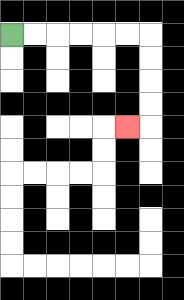{'start': '[0, 1]', 'end': '[5, 5]', 'path_directions': 'R,R,R,R,R,R,D,D,D,D,L', 'path_coordinates': '[[0, 1], [1, 1], [2, 1], [3, 1], [4, 1], [5, 1], [6, 1], [6, 2], [6, 3], [6, 4], [6, 5], [5, 5]]'}